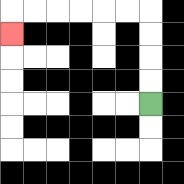{'start': '[6, 4]', 'end': '[0, 1]', 'path_directions': 'U,U,U,U,L,L,L,L,L,L,D', 'path_coordinates': '[[6, 4], [6, 3], [6, 2], [6, 1], [6, 0], [5, 0], [4, 0], [3, 0], [2, 0], [1, 0], [0, 0], [0, 1]]'}